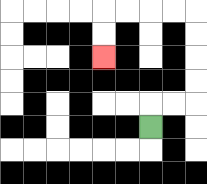{'start': '[6, 5]', 'end': '[4, 2]', 'path_directions': 'U,R,R,U,U,U,U,L,L,L,L,D,D', 'path_coordinates': '[[6, 5], [6, 4], [7, 4], [8, 4], [8, 3], [8, 2], [8, 1], [8, 0], [7, 0], [6, 0], [5, 0], [4, 0], [4, 1], [4, 2]]'}